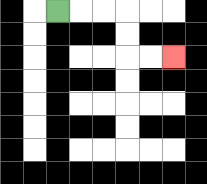{'start': '[2, 0]', 'end': '[7, 2]', 'path_directions': 'R,R,R,D,D,R,R', 'path_coordinates': '[[2, 0], [3, 0], [4, 0], [5, 0], [5, 1], [5, 2], [6, 2], [7, 2]]'}